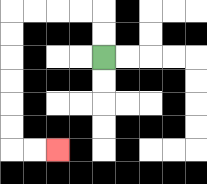{'start': '[4, 2]', 'end': '[2, 6]', 'path_directions': 'U,U,L,L,L,L,D,D,D,D,D,D,R,R', 'path_coordinates': '[[4, 2], [4, 1], [4, 0], [3, 0], [2, 0], [1, 0], [0, 0], [0, 1], [0, 2], [0, 3], [0, 4], [0, 5], [0, 6], [1, 6], [2, 6]]'}